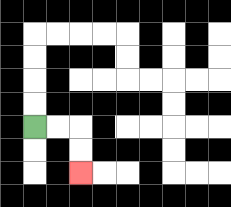{'start': '[1, 5]', 'end': '[3, 7]', 'path_directions': 'R,R,D,D', 'path_coordinates': '[[1, 5], [2, 5], [3, 5], [3, 6], [3, 7]]'}